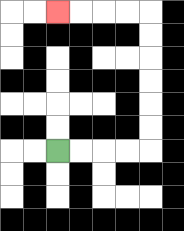{'start': '[2, 6]', 'end': '[2, 0]', 'path_directions': 'R,R,R,R,U,U,U,U,U,U,L,L,L,L', 'path_coordinates': '[[2, 6], [3, 6], [4, 6], [5, 6], [6, 6], [6, 5], [6, 4], [6, 3], [6, 2], [6, 1], [6, 0], [5, 0], [4, 0], [3, 0], [2, 0]]'}